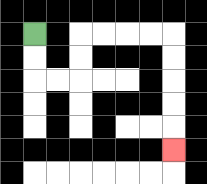{'start': '[1, 1]', 'end': '[7, 6]', 'path_directions': 'D,D,R,R,U,U,R,R,R,R,D,D,D,D,D', 'path_coordinates': '[[1, 1], [1, 2], [1, 3], [2, 3], [3, 3], [3, 2], [3, 1], [4, 1], [5, 1], [6, 1], [7, 1], [7, 2], [7, 3], [7, 4], [7, 5], [7, 6]]'}